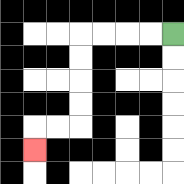{'start': '[7, 1]', 'end': '[1, 6]', 'path_directions': 'L,L,L,L,D,D,D,D,L,L,D', 'path_coordinates': '[[7, 1], [6, 1], [5, 1], [4, 1], [3, 1], [3, 2], [3, 3], [3, 4], [3, 5], [2, 5], [1, 5], [1, 6]]'}